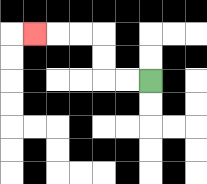{'start': '[6, 3]', 'end': '[1, 1]', 'path_directions': 'L,L,U,U,L,L,L', 'path_coordinates': '[[6, 3], [5, 3], [4, 3], [4, 2], [4, 1], [3, 1], [2, 1], [1, 1]]'}